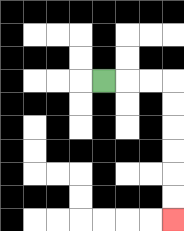{'start': '[4, 3]', 'end': '[7, 9]', 'path_directions': 'R,R,R,D,D,D,D,D,D', 'path_coordinates': '[[4, 3], [5, 3], [6, 3], [7, 3], [7, 4], [7, 5], [7, 6], [7, 7], [7, 8], [7, 9]]'}